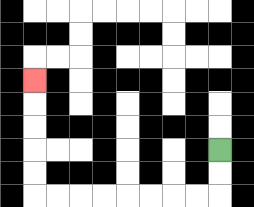{'start': '[9, 6]', 'end': '[1, 3]', 'path_directions': 'D,D,L,L,L,L,L,L,L,L,U,U,U,U,U', 'path_coordinates': '[[9, 6], [9, 7], [9, 8], [8, 8], [7, 8], [6, 8], [5, 8], [4, 8], [3, 8], [2, 8], [1, 8], [1, 7], [1, 6], [1, 5], [1, 4], [1, 3]]'}